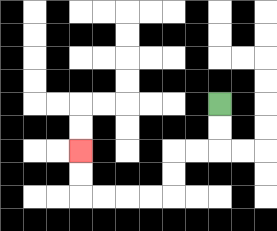{'start': '[9, 4]', 'end': '[3, 6]', 'path_directions': 'D,D,L,L,D,D,L,L,L,L,U,U', 'path_coordinates': '[[9, 4], [9, 5], [9, 6], [8, 6], [7, 6], [7, 7], [7, 8], [6, 8], [5, 8], [4, 8], [3, 8], [3, 7], [3, 6]]'}